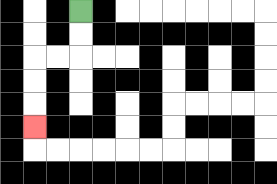{'start': '[3, 0]', 'end': '[1, 5]', 'path_directions': 'D,D,L,L,D,D,D', 'path_coordinates': '[[3, 0], [3, 1], [3, 2], [2, 2], [1, 2], [1, 3], [1, 4], [1, 5]]'}